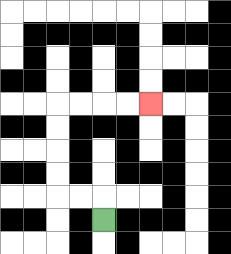{'start': '[4, 9]', 'end': '[6, 4]', 'path_directions': 'U,L,L,U,U,U,U,R,R,R,R', 'path_coordinates': '[[4, 9], [4, 8], [3, 8], [2, 8], [2, 7], [2, 6], [2, 5], [2, 4], [3, 4], [4, 4], [5, 4], [6, 4]]'}